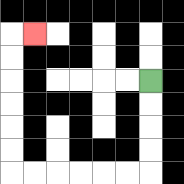{'start': '[6, 3]', 'end': '[1, 1]', 'path_directions': 'D,D,D,D,L,L,L,L,L,L,U,U,U,U,U,U,R', 'path_coordinates': '[[6, 3], [6, 4], [6, 5], [6, 6], [6, 7], [5, 7], [4, 7], [3, 7], [2, 7], [1, 7], [0, 7], [0, 6], [0, 5], [0, 4], [0, 3], [0, 2], [0, 1], [1, 1]]'}